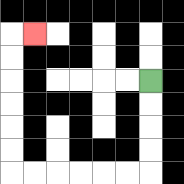{'start': '[6, 3]', 'end': '[1, 1]', 'path_directions': 'D,D,D,D,L,L,L,L,L,L,U,U,U,U,U,U,R', 'path_coordinates': '[[6, 3], [6, 4], [6, 5], [6, 6], [6, 7], [5, 7], [4, 7], [3, 7], [2, 7], [1, 7], [0, 7], [0, 6], [0, 5], [0, 4], [0, 3], [0, 2], [0, 1], [1, 1]]'}